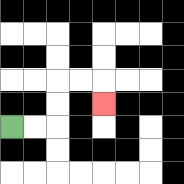{'start': '[0, 5]', 'end': '[4, 4]', 'path_directions': 'R,R,U,U,R,R,D', 'path_coordinates': '[[0, 5], [1, 5], [2, 5], [2, 4], [2, 3], [3, 3], [4, 3], [4, 4]]'}